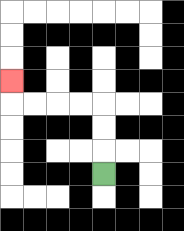{'start': '[4, 7]', 'end': '[0, 3]', 'path_directions': 'U,U,U,L,L,L,L,U', 'path_coordinates': '[[4, 7], [4, 6], [4, 5], [4, 4], [3, 4], [2, 4], [1, 4], [0, 4], [0, 3]]'}